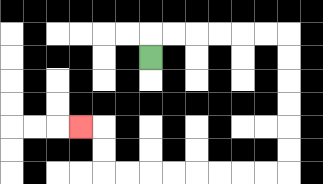{'start': '[6, 2]', 'end': '[3, 5]', 'path_directions': 'U,R,R,R,R,R,R,D,D,D,D,D,D,L,L,L,L,L,L,L,L,U,U,L', 'path_coordinates': '[[6, 2], [6, 1], [7, 1], [8, 1], [9, 1], [10, 1], [11, 1], [12, 1], [12, 2], [12, 3], [12, 4], [12, 5], [12, 6], [12, 7], [11, 7], [10, 7], [9, 7], [8, 7], [7, 7], [6, 7], [5, 7], [4, 7], [4, 6], [4, 5], [3, 5]]'}